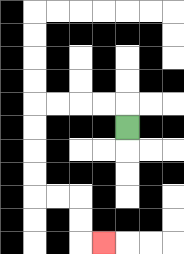{'start': '[5, 5]', 'end': '[4, 10]', 'path_directions': 'U,L,L,L,L,D,D,D,D,R,R,D,D,R', 'path_coordinates': '[[5, 5], [5, 4], [4, 4], [3, 4], [2, 4], [1, 4], [1, 5], [1, 6], [1, 7], [1, 8], [2, 8], [3, 8], [3, 9], [3, 10], [4, 10]]'}